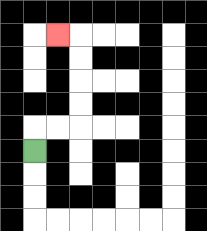{'start': '[1, 6]', 'end': '[2, 1]', 'path_directions': 'U,R,R,U,U,U,U,L', 'path_coordinates': '[[1, 6], [1, 5], [2, 5], [3, 5], [3, 4], [3, 3], [3, 2], [3, 1], [2, 1]]'}